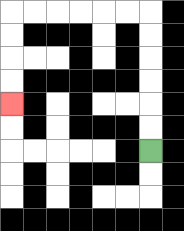{'start': '[6, 6]', 'end': '[0, 4]', 'path_directions': 'U,U,U,U,U,U,L,L,L,L,L,L,D,D,D,D', 'path_coordinates': '[[6, 6], [6, 5], [6, 4], [6, 3], [6, 2], [6, 1], [6, 0], [5, 0], [4, 0], [3, 0], [2, 0], [1, 0], [0, 0], [0, 1], [0, 2], [0, 3], [0, 4]]'}